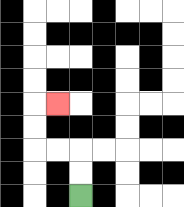{'start': '[3, 8]', 'end': '[2, 4]', 'path_directions': 'U,U,L,L,U,U,R', 'path_coordinates': '[[3, 8], [3, 7], [3, 6], [2, 6], [1, 6], [1, 5], [1, 4], [2, 4]]'}